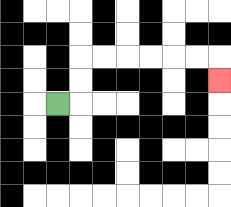{'start': '[2, 4]', 'end': '[9, 3]', 'path_directions': 'R,U,U,R,R,R,R,R,R,D', 'path_coordinates': '[[2, 4], [3, 4], [3, 3], [3, 2], [4, 2], [5, 2], [6, 2], [7, 2], [8, 2], [9, 2], [9, 3]]'}